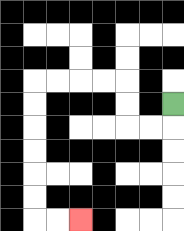{'start': '[7, 4]', 'end': '[3, 9]', 'path_directions': 'D,L,L,U,U,L,L,L,L,D,D,D,D,D,D,R,R', 'path_coordinates': '[[7, 4], [7, 5], [6, 5], [5, 5], [5, 4], [5, 3], [4, 3], [3, 3], [2, 3], [1, 3], [1, 4], [1, 5], [1, 6], [1, 7], [1, 8], [1, 9], [2, 9], [3, 9]]'}